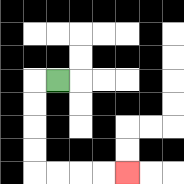{'start': '[2, 3]', 'end': '[5, 7]', 'path_directions': 'L,D,D,D,D,R,R,R,R', 'path_coordinates': '[[2, 3], [1, 3], [1, 4], [1, 5], [1, 6], [1, 7], [2, 7], [3, 7], [4, 7], [5, 7]]'}